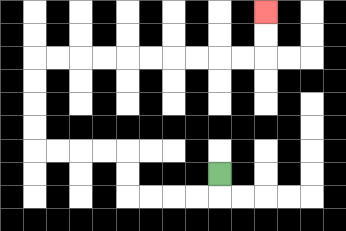{'start': '[9, 7]', 'end': '[11, 0]', 'path_directions': 'D,L,L,L,L,U,U,L,L,L,L,U,U,U,U,R,R,R,R,R,R,R,R,R,R,U,U', 'path_coordinates': '[[9, 7], [9, 8], [8, 8], [7, 8], [6, 8], [5, 8], [5, 7], [5, 6], [4, 6], [3, 6], [2, 6], [1, 6], [1, 5], [1, 4], [1, 3], [1, 2], [2, 2], [3, 2], [4, 2], [5, 2], [6, 2], [7, 2], [8, 2], [9, 2], [10, 2], [11, 2], [11, 1], [11, 0]]'}